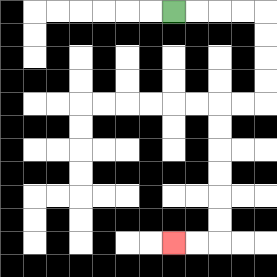{'start': '[7, 0]', 'end': '[7, 10]', 'path_directions': 'R,R,R,R,D,D,D,D,L,L,D,D,D,D,D,D,L,L', 'path_coordinates': '[[7, 0], [8, 0], [9, 0], [10, 0], [11, 0], [11, 1], [11, 2], [11, 3], [11, 4], [10, 4], [9, 4], [9, 5], [9, 6], [9, 7], [9, 8], [9, 9], [9, 10], [8, 10], [7, 10]]'}